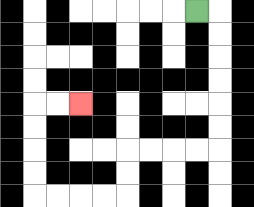{'start': '[8, 0]', 'end': '[3, 4]', 'path_directions': 'R,D,D,D,D,D,D,L,L,L,L,D,D,L,L,L,L,U,U,U,U,R,R', 'path_coordinates': '[[8, 0], [9, 0], [9, 1], [9, 2], [9, 3], [9, 4], [9, 5], [9, 6], [8, 6], [7, 6], [6, 6], [5, 6], [5, 7], [5, 8], [4, 8], [3, 8], [2, 8], [1, 8], [1, 7], [1, 6], [1, 5], [1, 4], [2, 4], [3, 4]]'}